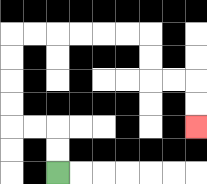{'start': '[2, 7]', 'end': '[8, 5]', 'path_directions': 'U,U,L,L,U,U,U,U,R,R,R,R,R,R,D,D,R,R,D,D', 'path_coordinates': '[[2, 7], [2, 6], [2, 5], [1, 5], [0, 5], [0, 4], [0, 3], [0, 2], [0, 1], [1, 1], [2, 1], [3, 1], [4, 1], [5, 1], [6, 1], [6, 2], [6, 3], [7, 3], [8, 3], [8, 4], [8, 5]]'}